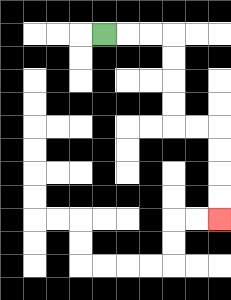{'start': '[4, 1]', 'end': '[9, 9]', 'path_directions': 'R,R,R,D,D,D,D,R,R,D,D,D,D', 'path_coordinates': '[[4, 1], [5, 1], [6, 1], [7, 1], [7, 2], [7, 3], [7, 4], [7, 5], [8, 5], [9, 5], [9, 6], [9, 7], [9, 8], [9, 9]]'}